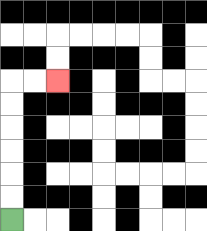{'start': '[0, 9]', 'end': '[2, 3]', 'path_directions': 'U,U,U,U,U,U,R,R', 'path_coordinates': '[[0, 9], [0, 8], [0, 7], [0, 6], [0, 5], [0, 4], [0, 3], [1, 3], [2, 3]]'}